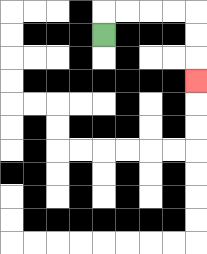{'start': '[4, 1]', 'end': '[8, 3]', 'path_directions': 'U,R,R,R,R,D,D,D', 'path_coordinates': '[[4, 1], [4, 0], [5, 0], [6, 0], [7, 0], [8, 0], [8, 1], [8, 2], [8, 3]]'}